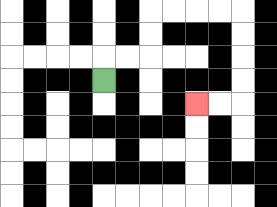{'start': '[4, 3]', 'end': '[8, 4]', 'path_directions': 'U,R,R,U,U,R,R,R,R,D,D,D,D,L,L', 'path_coordinates': '[[4, 3], [4, 2], [5, 2], [6, 2], [6, 1], [6, 0], [7, 0], [8, 0], [9, 0], [10, 0], [10, 1], [10, 2], [10, 3], [10, 4], [9, 4], [8, 4]]'}